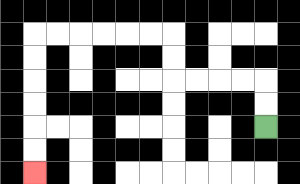{'start': '[11, 5]', 'end': '[1, 7]', 'path_directions': 'U,U,L,L,L,L,U,U,L,L,L,L,L,L,D,D,D,D,D,D', 'path_coordinates': '[[11, 5], [11, 4], [11, 3], [10, 3], [9, 3], [8, 3], [7, 3], [7, 2], [7, 1], [6, 1], [5, 1], [4, 1], [3, 1], [2, 1], [1, 1], [1, 2], [1, 3], [1, 4], [1, 5], [1, 6], [1, 7]]'}